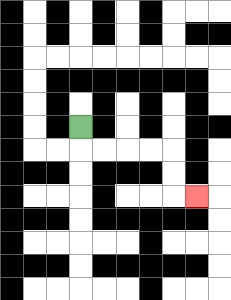{'start': '[3, 5]', 'end': '[8, 8]', 'path_directions': 'D,R,R,R,R,D,D,R', 'path_coordinates': '[[3, 5], [3, 6], [4, 6], [5, 6], [6, 6], [7, 6], [7, 7], [7, 8], [8, 8]]'}